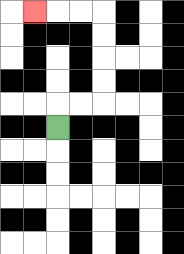{'start': '[2, 5]', 'end': '[1, 0]', 'path_directions': 'U,R,R,U,U,U,U,L,L,L', 'path_coordinates': '[[2, 5], [2, 4], [3, 4], [4, 4], [4, 3], [4, 2], [4, 1], [4, 0], [3, 0], [2, 0], [1, 0]]'}